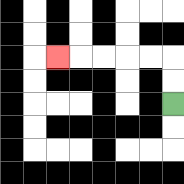{'start': '[7, 4]', 'end': '[2, 2]', 'path_directions': 'U,U,L,L,L,L,L', 'path_coordinates': '[[7, 4], [7, 3], [7, 2], [6, 2], [5, 2], [4, 2], [3, 2], [2, 2]]'}